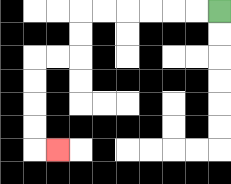{'start': '[9, 0]', 'end': '[2, 6]', 'path_directions': 'L,L,L,L,L,L,D,D,L,L,D,D,D,D,R', 'path_coordinates': '[[9, 0], [8, 0], [7, 0], [6, 0], [5, 0], [4, 0], [3, 0], [3, 1], [3, 2], [2, 2], [1, 2], [1, 3], [1, 4], [1, 5], [1, 6], [2, 6]]'}